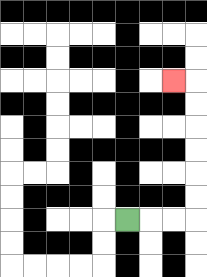{'start': '[5, 9]', 'end': '[7, 3]', 'path_directions': 'R,R,R,U,U,U,U,U,U,L', 'path_coordinates': '[[5, 9], [6, 9], [7, 9], [8, 9], [8, 8], [8, 7], [8, 6], [8, 5], [8, 4], [8, 3], [7, 3]]'}